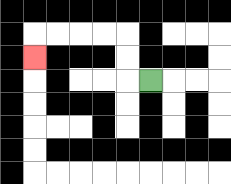{'start': '[6, 3]', 'end': '[1, 2]', 'path_directions': 'L,U,U,L,L,L,L,D', 'path_coordinates': '[[6, 3], [5, 3], [5, 2], [5, 1], [4, 1], [3, 1], [2, 1], [1, 1], [1, 2]]'}